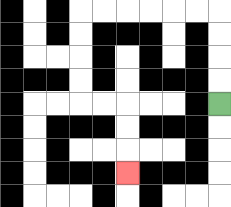{'start': '[9, 4]', 'end': '[5, 7]', 'path_directions': 'U,U,U,U,L,L,L,L,L,L,D,D,D,D,R,R,D,D,D', 'path_coordinates': '[[9, 4], [9, 3], [9, 2], [9, 1], [9, 0], [8, 0], [7, 0], [6, 0], [5, 0], [4, 0], [3, 0], [3, 1], [3, 2], [3, 3], [3, 4], [4, 4], [5, 4], [5, 5], [5, 6], [5, 7]]'}